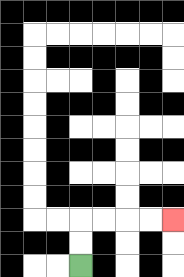{'start': '[3, 11]', 'end': '[7, 9]', 'path_directions': 'U,U,R,R,R,R', 'path_coordinates': '[[3, 11], [3, 10], [3, 9], [4, 9], [5, 9], [6, 9], [7, 9]]'}